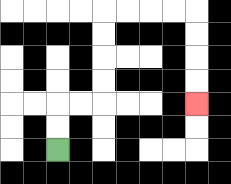{'start': '[2, 6]', 'end': '[8, 4]', 'path_directions': 'U,U,R,R,U,U,U,U,R,R,R,R,D,D,D,D', 'path_coordinates': '[[2, 6], [2, 5], [2, 4], [3, 4], [4, 4], [4, 3], [4, 2], [4, 1], [4, 0], [5, 0], [6, 0], [7, 0], [8, 0], [8, 1], [8, 2], [8, 3], [8, 4]]'}